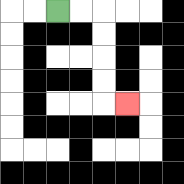{'start': '[2, 0]', 'end': '[5, 4]', 'path_directions': 'R,R,D,D,D,D,R', 'path_coordinates': '[[2, 0], [3, 0], [4, 0], [4, 1], [4, 2], [4, 3], [4, 4], [5, 4]]'}